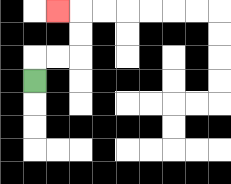{'start': '[1, 3]', 'end': '[2, 0]', 'path_directions': 'U,R,R,U,U,L', 'path_coordinates': '[[1, 3], [1, 2], [2, 2], [3, 2], [3, 1], [3, 0], [2, 0]]'}